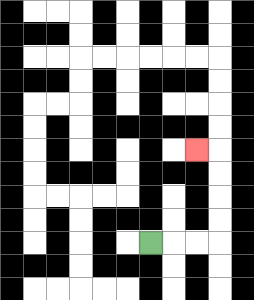{'start': '[6, 10]', 'end': '[8, 6]', 'path_directions': 'R,R,R,U,U,U,U,L', 'path_coordinates': '[[6, 10], [7, 10], [8, 10], [9, 10], [9, 9], [9, 8], [9, 7], [9, 6], [8, 6]]'}